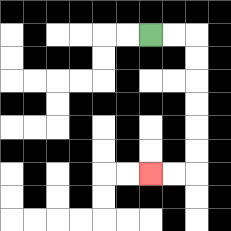{'start': '[6, 1]', 'end': '[6, 7]', 'path_directions': 'R,R,D,D,D,D,D,D,L,L', 'path_coordinates': '[[6, 1], [7, 1], [8, 1], [8, 2], [8, 3], [8, 4], [8, 5], [8, 6], [8, 7], [7, 7], [6, 7]]'}